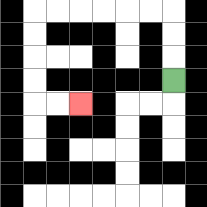{'start': '[7, 3]', 'end': '[3, 4]', 'path_directions': 'U,U,U,L,L,L,L,L,L,D,D,D,D,R,R', 'path_coordinates': '[[7, 3], [7, 2], [7, 1], [7, 0], [6, 0], [5, 0], [4, 0], [3, 0], [2, 0], [1, 0], [1, 1], [1, 2], [1, 3], [1, 4], [2, 4], [3, 4]]'}